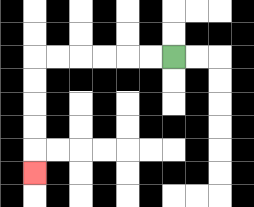{'start': '[7, 2]', 'end': '[1, 7]', 'path_directions': 'L,L,L,L,L,L,D,D,D,D,D', 'path_coordinates': '[[7, 2], [6, 2], [5, 2], [4, 2], [3, 2], [2, 2], [1, 2], [1, 3], [1, 4], [1, 5], [1, 6], [1, 7]]'}